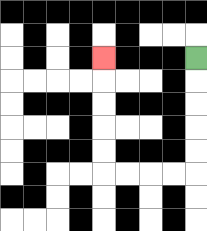{'start': '[8, 2]', 'end': '[4, 2]', 'path_directions': 'D,D,D,D,D,L,L,L,L,U,U,U,U,U', 'path_coordinates': '[[8, 2], [8, 3], [8, 4], [8, 5], [8, 6], [8, 7], [7, 7], [6, 7], [5, 7], [4, 7], [4, 6], [4, 5], [4, 4], [4, 3], [4, 2]]'}